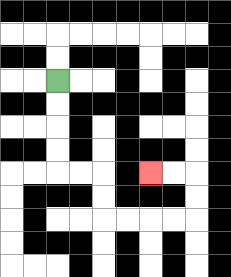{'start': '[2, 3]', 'end': '[6, 7]', 'path_directions': 'D,D,D,D,R,R,D,D,R,R,R,R,U,U,L,L', 'path_coordinates': '[[2, 3], [2, 4], [2, 5], [2, 6], [2, 7], [3, 7], [4, 7], [4, 8], [4, 9], [5, 9], [6, 9], [7, 9], [8, 9], [8, 8], [8, 7], [7, 7], [6, 7]]'}